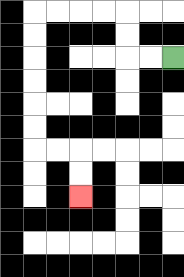{'start': '[7, 2]', 'end': '[3, 8]', 'path_directions': 'L,L,U,U,L,L,L,L,D,D,D,D,D,D,R,R,D,D', 'path_coordinates': '[[7, 2], [6, 2], [5, 2], [5, 1], [5, 0], [4, 0], [3, 0], [2, 0], [1, 0], [1, 1], [1, 2], [1, 3], [1, 4], [1, 5], [1, 6], [2, 6], [3, 6], [3, 7], [3, 8]]'}